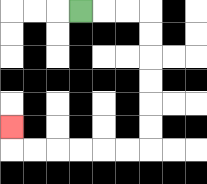{'start': '[3, 0]', 'end': '[0, 5]', 'path_directions': 'R,R,R,D,D,D,D,D,D,L,L,L,L,L,L,U', 'path_coordinates': '[[3, 0], [4, 0], [5, 0], [6, 0], [6, 1], [6, 2], [6, 3], [6, 4], [6, 5], [6, 6], [5, 6], [4, 6], [3, 6], [2, 6], [1, 6], [0, 6], [0, 5]]'}